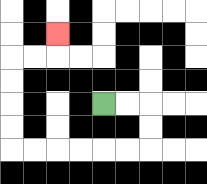{'start': '[4, 4]', 'end': '[2, 1]', 'path_directions': 'R,R,D,D,L,L,L,L,L,L,U,U,U,U,R,R,U', 'path_coordinates': '[[4, 4], [5, 4], [6, 4], [6, 5], [6, 6], [5, 6], [4, 6], [3, 6], [2, 6], [1, 6], [0, 6], [0, 5], [0, 4], [0, 3], [0, 2], [1, 2], [2, 2], [2, 1]]'}